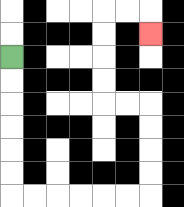{'start': '[0, 2]', 'end': '[6, 1]', 'path_directions': 'D,D,D,D,D,D,R,R,R,R,R,R,U,U,U,U,L,L,U,U,U,U,R,R,D', 'path_coordinates': '[[0, 2], [0, 3], [0, 4], [0, 5], [0, 6], [0, 7], [0, 8], [1, 8], [2, 8], [3, 8], [4, 8], [5, 8], [6, 8], [6, 7], [6, 6], [6, 5], [6, 4], [5, 4], [4, 4], [4, 3], [4, 2], [4, 1], [4, 0], [5, 0], [6, 0], [6, 1]]'}